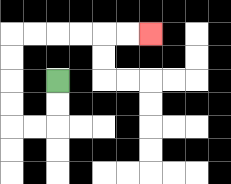{'start': '[2, 3]', 'end': '[6, 1]', 'path_directions': 'D,D,L,L,U,U,U,U,R,R,R,R,R,R', 'path_coordinates': '[[2, 3], [2, 4], [2, 5], [1, 5], [0, 5], [0, 4], [0, 3], [0, 2], [0, 1], [1, 1], [2, 1], [3, 1], [4, 1], [5, 1], [6, 1]]'}